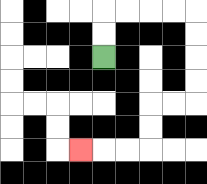{'start': '[4, 2]', 'end': '[3, 6]', 'path_directions': 'U,U,R,R,R,R,D,D,D,D,L,L,D,D,L,L,L', 'path_coordinates': '[[4, 2], [4, 1], [4, 0], [5, 0], [6, 0], [7, 0], [8, 0], [8, 1], [8, 2], [8, 3], [8, 4], [7, 4], [6, 4], [6, 5], [6, 6], [5, 6], [4, 6], [3, 6]]'}